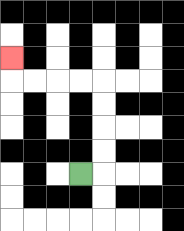{'start': '[3, 7]', 'end': '[0, 2]', 'path_directions': 'R,U,U,U,U,L,L,L,L,U', 'path_coordinates': '[[3, 7], [4, 7], [4, 6], [4, 5], [4, 4], [4, 3], [3, 3], [2, 3], [1, 3], [0, 3], [0, 2]]'}